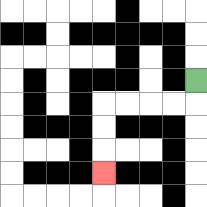{'start': '[8, 3]', 'end': '[4, 7]', 'path_directions': 'D,L,L,L,L,D,D,D', 'path_coordinates': '[[8, 3], [8, 4], [7, 4], [6, 4], [5, 4], [4, 4], [4, 5], [4, 6], [4, 7]]'}